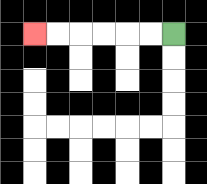{'start': '[7, 1]', 'end': '[1, 1]', 'path_directions': 'L,L,L,L,L,L', 'path_coordinates': '[[7, 1], [6, 1], [5, 1], [4, 1], [3, 1], [2, 1], [1, 1]]'}